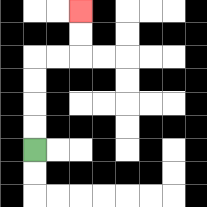{'start': '[1, 6]', 'end': '[3, 0]', 'path_directions': 'U,U,U,U,R,R,U,U', 'path_coordinates': '[[1, 6], [1, 5], [1, 4], [1, 3], [1, 2], [2, 2], [3, 2], [3, 1], [3, 0]]'}